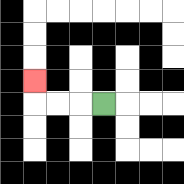{'start': '[4, 4]', 'end': '[1, 3]', 'path_directions': 'L,L,L,U', 'path_coordinates': '[[4, 4], [3, 4], [2, 4], [1, 4], [1, 3]]'}